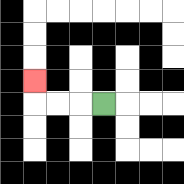{'start': '[4, 4]', 'end': '[1, 3]', 'path_directions': 'L,L,L,U', 'path_coordinates': '[[4, 4], [3, 4], [2, 4], [1, 4], [1, 3]]'}